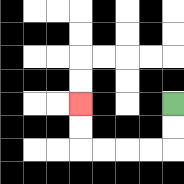{'start': '[7, 4]', 'end': '[3, 4]', 'path_directions': 'D,D,L,L,L,L,U,U', 'path_coordinates': '[[7, 4], [7, 5], [7, 6], [6, 6], [5, 6], [4, 6], [3, 6], [3, 5], [3, 4]]'}